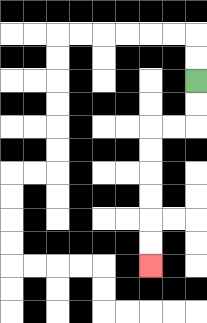{'start': '[8, 3]', 'end': '[6, 11]', 'path_directions': 'D,D,L,L,D,D,D,D,D,D', 'path_coordinates': '[[8, 3], [8, 4], [8, 5], [7, 5], [6, 5], [6, 6], [6, 7], [6, 8], [6, 9], [6, 10], [6, 11]]'}